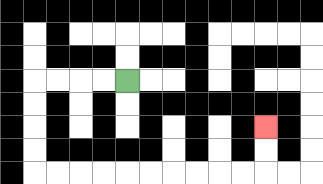{'start': '[5, 3]', 'end': '[11, 5]', 'path_directions': 'L,L,L,L,D,D,D,D,R,R,R,R,R,R,R,R,R,R,U,U', 'path_coordinates': '[[5, 3], [4, 3], [3, 3], [2, 3], [1, 3], [1, 4], [1, 5], [1, 6], [1, 7], [2, 7], [3, 7], [4, 7], [5, 7], [6, 7], [7, 7], [8, 7], [9, 7], [10, 7], [11, 7], [11, 6], [11, 5]]'}